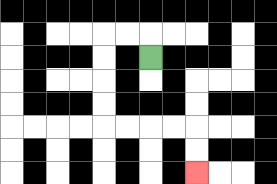{'start': '[6, 2]', 'end': '[8, 7]', 'path_directions': 'U,L,L,D,D,D,D,R,R,R,R,D,D', 'path_coordinates': '[[6, 2], [6, 1], [5, 1], [4, 1], [4, 2], [4, 3], [4, 4], [4, 5], [5, 5], [6, 5], [7, 5], [8, 5], [8, 6], [8, 7]]'}